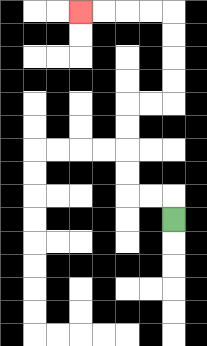{'start': '[7, 9]', 'end': '[3, 0]', 'path_directions': 'U,L,L,U,U,U,U,R,R,U,U,U,U,L,L,L,L', 'path_coordinates': '[[7, 9], [7, 8], [6, 8], [5, 8], [5, 7], [5, 6], [5, 5], [5, 4], [6, 4], [7, 4], [7, 3], [7, 2], [7, 1], [7, 0], [6, 0], [5, 0], [4, 0], [3, 0]]'}